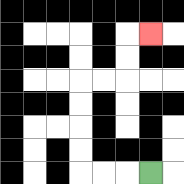{'start': '[6, 7]', 'end': '[6, 1]', 'path_directions': 'L,L,L,U,U,U,U,R,R,U,U,R', 'path_coordinates': '[[6, 7], [5, 7], [4, 7], [3, 7], [3, 6], [3, 5], [3, 4], [3, 3], [4, 3], [5, 3], [5, 2], [5, 1], [6, 1]]'}